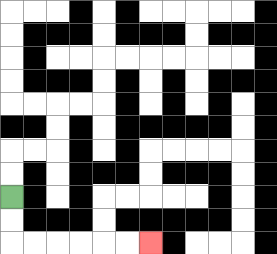{'start': '[0, 8]', 'end': '[6, 10]', 'path_directions': 'D,D,R,R,R,R,R,R', 'path_coordinates': '[[0, 8], [0, 9], [0, 10], [1, 10], [2, 10], [3, 10], [4, 10], [5, 10], [6, 10]]'}